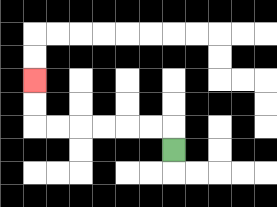{'start': '[7, 6]', 'end': '[1, 3]', 'path_directions': 'U,L,L,L,L,L,L,U,U', 'path_coordinates': '[[7, 6], [7, 5], [6, 5], [5, 5], [4, 5], [3, 5], [2, 5], [1, 5], [1, 4], [1, 3]]'}